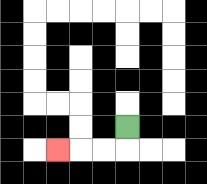{'start': '[5, 5]', 'end': '[2, 6]', 'path_directions': 'D,L,L,L', 'path_coordinates': '[[5, 5], [5, 6], [4, 6], [3, 6], [2, 6]]'}